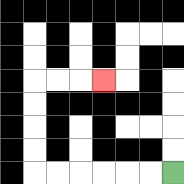{'start': '[7, 7]', 'end': '[4, 3]', 'path_directions': 'L,L,L,L,L,L,U,U,U,U,R,R,R', 'path_coordinates': '[[7, 7], [6, 7], [5, 7], [4, 7], [3, 7], [2, 7], [1, 7], [1, 6], [1, 5], [1, 4], [1, 3], [2, 3], [3, 3], [4, 3]]'}